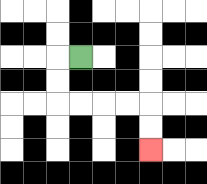{'start': '[3, 2]', 'end': '[6, 6]', 'path_directions': 'L,D,D,R,R,R,R,D,D', 'path_coordinates': '[[3, 2], [2, 2], [2, 3], [2, 4], [3, 4], [4, 4], [5, 4], [6, 4], [6, 5], [6, 6]]'}